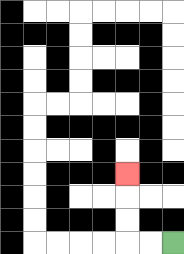{'start': '[7, 10]', 'end': '[5, 7]', 'path_directions': 'L,L,U,U,U', 'path_coordinates': '[[7, 10], [6, 10], [5, 10], [5, 9], [5, 8], [5, 7]]'}